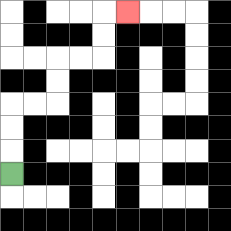{'start': '[0, 7]', 'end': '[5, 0]', 'path_directions': 'U,U,U,R,R,U,U,R,R,U,U,R', 'path_coordinates': '[[0, 7], [0, 6], [0, 5], [0, 4], [1, 4], [2, 4], [2, 3], [2, 2], [3, 2], [4, 2], [4, 1], [4, 0], [5, 0]]'}